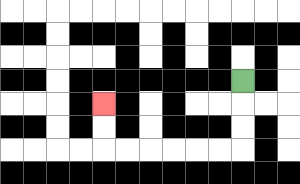{'start': '[10, 3]', 'end': '[4, 4]', 'path_directions': 'D,D,D,L,L,L,L,L,L,U,U', 'path_coordinates': '[[10, 3], [10, 4], [10, 5], [10, 6], [9, 6], [8, 6], [7, 6], [6, 6], [5, 6], [4, 6], [4, 5], [4, 4]]'}